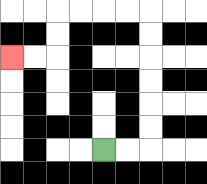{'start': '[4, 6]', 'end': '[0, 2]', 'path_directions': 'R,R,U,U,U,U,U,U,L,L,L,L,D,D,L,L', 'path_coordinates': '[[4, 6], [5, 6], [6, 6], [6, 5], [6, 4], [6, 3], [6, 2], [6, 1], [6, 0], [5, 0], [4, 0], [3, 0], [2, 0], [2, 1], [2, 2], [1, 2], [0, 2]]'}